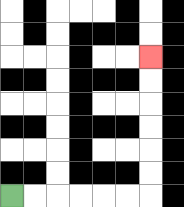{'start': '[0, 8]', 'end': '[6, 2]', 'path_directions': 'R,R,R,R,R,R,U,U,U,U,U,U', 'path_coordinates': '[[0, 8], [1, 8], [2, 8], [3, 8], [4, 8], [5, 8], [6, 8], [6, 7], [6, 6], [6, 5], [6, 4], [6, 3], [6, 2]]'}